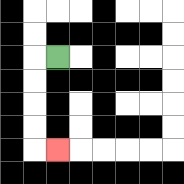{'start': '[2, 2]', 'end': '[2, 6]', 'path_directions': 'L,D,D,D,D,R', 'path_coordinates': '[[2, 2], [1, 2], [1, 3], [1, 4], [1, 5], [1, 6], [2, 6]]'}